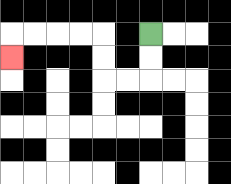{'start': '[6, 1]', 'end': '[0, 2]', 'path_directions': 'D,D,L,L,U,U,L,L,L,L,D', 'path_coordinates': '[[6, 1], [6, 2], [6, 3], [5, 3], [4, 3], [4, 2], [4, 1], [3, 1], [2, 1], [1, 1], [0, 1], [0, 2]]'}